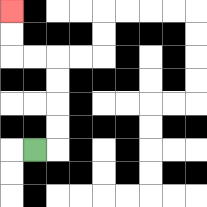{'start': '[1, 6]', 'end': '[0, 0]', 'path_directions': 'R,U,U,U,U,L,L,U,U', 'path_coordinates': '[[1, 6], [2, 6], [2, 5], [2, 4], [2, 3], [2, 2], [1, 2], [0, 2], [0, 1], [0, 0]]'}